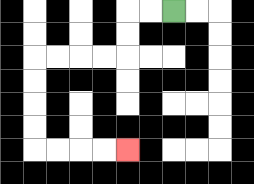{'start': '[7, 0]', 'end': '[5, 6]', 'path_directions': 'L,L,D,D,L,L,L,L,D,D,D,D,R,R,R,R', 'path_coordinates': '[[7, 0], [6, 0], [5, 0], [5, 1], [5, 2], [4, 2], [3, 2], [2, 2], [1, 2], [1, 3], [1, 4], [1, 5], [1, 6], [2, 6], [3, 6], [4, 6], [5, 6]]'}